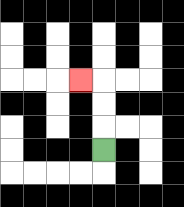{'start': '[4, 6]', 'end': '[3, 3]', 'path_directions': 'U,U,U,L', 'path_coordinates': '[[4, 6], [4, 5], [4, 4], [4, 3], [3, 3]]'}